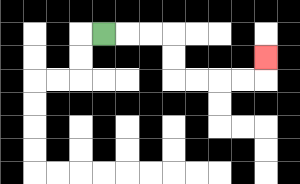{'start': '[4, 1]', 'end': '[11, 2]', 'path_directions': 'R,R,R,D,D,R,R,R,R,U', 'path_coordinates': '[[4, 1], [5, 1], [6, 1], [7, 1], [7, 2], [7, 3], [8, 3], [9, 3], [10, 3], [11, 3], [11, 2]]'}